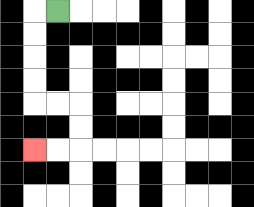{'start': '[2, 0]', 'end': '[1, 6]', 'path_directions': 'L,D,D,D,D,R,R,D,D,L,L', 'path_coordinates': '[[2, 0], [1, 0], [1, 1], [1, 2], [1, 3], [1, 4], [2, 4], [3, 4], [3, 5], [3, 6], [2, 6], [1, 6]]'}